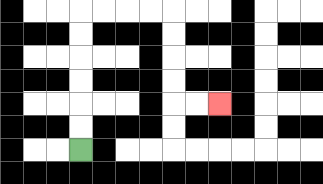{'start': '[3, 6]', 'end': '[9, 4]', 'path_directions': 'U,U,U,U,U,U,R,R,R,R,D,D,D,D,R,R', 'path_coordinates': '[[3, 6], [3, 5], [3, 4], [3, 3], [3, 2], [3, 1], [3, 0], [4, 0], [5, 0], [6, 0], [7, 0], [7, 1], [7, 2], [7, 3], [7, 4], [8, 4], [9, 4]]'}